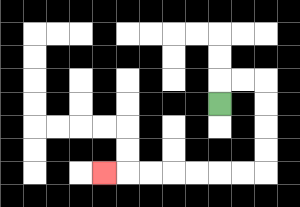{'start': '[9, 4]', 'end': '[4, 7]', 'path_directions': 'U,R,R,D,D,D,D,L,L,L,L,L,L,L', 'path_coordinates': '[[9, 4], [9, 3], [10, 3], [11, 3], [11, 4], [11, 5], [11, 6], [11, 7], [10, 7], [9, 7], [8, 7], [7, 7], [6, 7], [5, 7], [4, 7]]'}